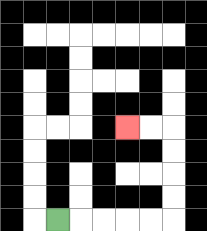{'start': '[2, 9]', 'end': '[5, 5]', 'path_directions': 'R,R,R,R,R,U,U,U,U,L,L', 'path_coordinates': '[[2, 9], [3, 9], [4, 9], [5, 9], [6, 9], [7, 9], [7, 8], [7, 7], [7, 6], [7, 5], [6, 5], [5, 5]]'}